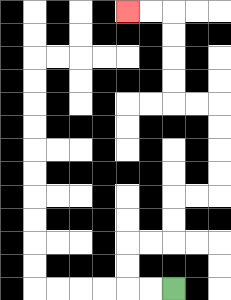{'start': '[7, 12]', 'end': '[5, 0]', 'path_directions': 'L,L,U,U,R,R,U,U,R,R,U,U,U,U,L,L,U,U,U,U,L,L', 'path_coordinates': '[[7, 12], [6, 12], [5, 12], [5, 11], [5, 10], [6, 10], [7, 10], [7, 9], [7, 8], [8, 8], [9, 8], [9, 7], [9, 6], [9, 5], [9, 4], [8, 4], [7, 4], [7, 3], [7, 2], [7, 1], [7, 0], [6, 0], [5, 0]]'}